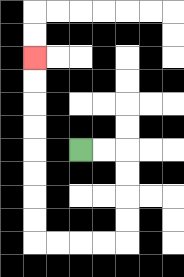{'start': '[3, 6]', 'end': '[1, 2]', 'path_directions': 'R,R,D,D,D,D,L,L,L,L,U,U,U,U,U,U,U,U', 'path_coordinates': '[[3, 6], [4, 6], [5, 6], [5, 7], [5, 8], [5, 9], [5, 10], [4, 10], [3, 10], [2, 10], [1, 10], [1, 9], [1, 8], [1, 7], [1, 6], [1, 5], [1, 4], [1, 3], [1, 2]]'}